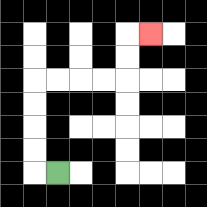{'start': '[2, 7]', 'end': '[6, 1]', 'path_directions': 'L,U,U,U,U,R,R,R,R,U,U,R', 'path_coordinates': '[[2, 7], [1, 7], [1, 6], [1, 5], [1, 4], [1, 3], [2, 3], [3, 3], [4, 3], [5, 3], [5, 2], [5, 1], [6, 1]]'}